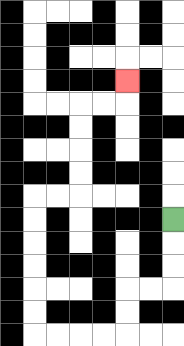{'start': '[7, 9]', 'end': '[5, 3]', 'path_directions': 'D,D,D,L,L,D,D,L,L,L,L,U,U,U,U,U,U,R,R,U,U,U,U,R,R,U', 'path_coordinates': '[[7, 9], [7, 10], [7, 11], [7, 12], [6, 12], [5, 12], [5, 13], [5, 14], [4, 14], [3, 14], [2, 14], [1, 14], [1, 13], [1, 12], [1, 11], [1, 10], [1, 9], [1, 8], [2, 8], [3, 8], [3, 7], [3, 6], [3, 5], [3, 4], [4, 4], [5, 4], [5, 3]]'}